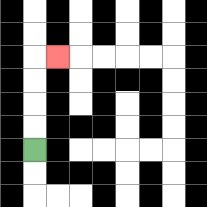{'start': '[1, 6]', 'end': '[2, 2]', 'path_directions': 'U,U,U,U,R', 'path_coordinates': '[[1, 6], [1, 5], [1, 4], [1, 3], [1, 2], [2, 2]]'}